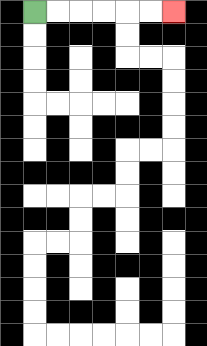{'start': '[1, 0]', 'end': '[7, 0]', 'path_directions': 'R,R,R,R,R,R', 'path_coordinates': '[[1, 0], [2, 0], [3, 0], [4, 0], [5, 0], [6, 0], [7, 0]]'}